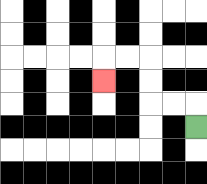{'start': '[8, 5]', 'end': '[4, 3]', 'path_directions': 'U,L,L,U,U,L,L,D', 'path_coordinates': '[[8, 5], [8, 4], [7, 4], [6, 4], [6, 3], [6, 2], [5, 2], [4, 2], [4, 3]]'}